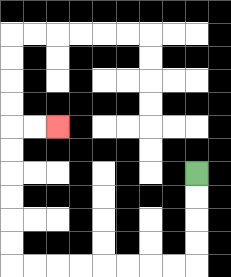{'start': '[8, 7]', 'end': '[2, 5]', 'path_directions': 'D,D,D,D,L,L,L,L,L,L,L,L,U,U,U,U,U,U,R,R', 'path_coordinates': '[[8, 7], [8, 8], [8, 9], [8, 10], [8, 11], [7, 11], [6, 11], [5, 11], [4, 11], [3, 11], [2, 11], [1, 11], [0, 11], [0, 10], [0, 9], [0, 8], [0, 7], [0, 6], [0, 5], [1, 5], [2, 5]]'}